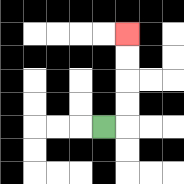{'start': '[4, 5]', 'end': '[5, 1]', 'path_directions': 'R,U,U,U,U', 'path_coordinates': '[[4, 5], [5, 5], [5, 4], [5, 3], [5, 2], [5, 1]]'}